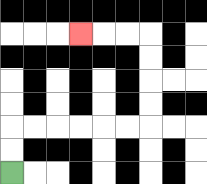{'start': '[0, 7]', 'end': '[3, 1]', 'path_directions': 'U,U,R,R,R,R,R,R,U,U,U,U,L,L,L', 'path_coordinates': '[[0, 7], [0, 6], [0, 5], [1, 5], [2, 5], [3, 5], [4, 5], [5, 5], [6, 5], [6, 4], [6, 3], [6, 2], [6, 1], [5, 1], [4, 1], [3, 1]]'}